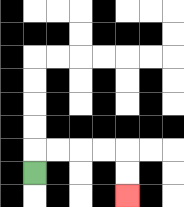{'start': '[1, 7]', 'end': '[5, 8]', 'path_directions': 'U,R,R,R,R,D,D', 'path_coordinates': '[[1, 7], [1, 6], [2, 6], [3, 6], [4, 6], [5, 6], [5, 7], [5, 8]]'}